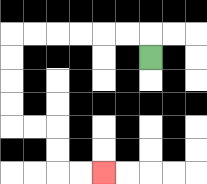{'start': '[6, 2]', 'end': '[4, 7]', 'path_directions': 'U,L,L,L,L,L,L,D,D,D,D,R,R,D,D,R,R', 'path_coordinates': '[[6, 2], [6, 1], [5, 1], [4, 1], [3, 1], [2, 1], [1, 1], [0, 1], [0, 2], [0, 3], [0, 4], [0, 5], [1, 5], [2, 5], [2, 6], [2, 7], [3, 7], [4, 7]]'}